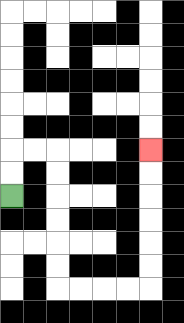{'start': '[0, 8]', 'end': '[6, 6]', 'path_directions': 'U,U,R,R,D,D,D,D,D,D,R,R,R,R,U,U,U,U,U,U', 'path_coordinates': '[[0, 8], [0, 7], [0, 6], [1, 6], [2, 6], [2, 7], [2, 8], [2, 9], [2, 10], [2, 11], [2, 12], [3, 12], [4, 12], [5, 12], [6, 12], [6, 11], [6, 10], [6, 9], [6, 8], [6, 7], [6, 6]]'}